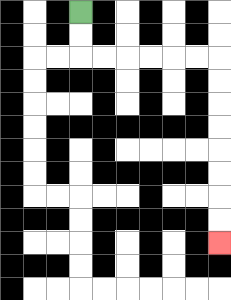{'start': '[3, 0]', 'end': '[9, 10]', 'path_directions': 'D,D,R,R,R,R,R,R,D,D,D,D,D,D,D,D', 'path_coordinates': '[[3, 0], [3, 1], [3, 2], [4, 2], [5, 2], [6, 2], [7, 2], [8, 2], [9, 2], [9, 3], [9, 4], [9, 5], [9, 6], [9, 7], [9, 8], [9, 9], [9, 10]]'}